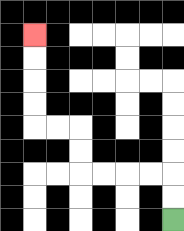{'start': '[7, 9]', 'end': '[1, 1]', 'path_directions': 'U,U,L,L,L,L,U,U,L,L,U,U,U,U', 'path_coordinates': '[[7, 9], [7, 8], [7, 7], [6, 7], [5, 7], [4, 7], [3, 7], [3, 6], [3, 5], [2, 5], [1, 5], [1, 4], [1, 3], [1, 2], [1, 1]]'}